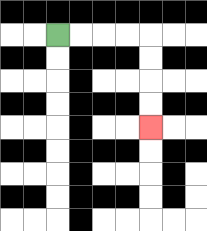{'start': '[2, 1]', 'end': '[6, 5]', 'path_directions': 'R,R,R,R,D,D,D,D', 'path_coordinates': '[[2, 1], [3, 1], [4, 1], [5, 1], [6, 1], [6, 2], [6, 3], [6, 4], [6, 5]]'}